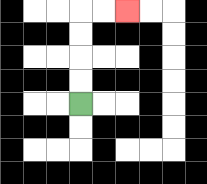{'start': '[3, 4]', 'end': '[5, 0]', 'path_directions': 'U,U,U,U,R,R', 'path_coordinates': '[[3, 4], [3, 3], [3, 2], [3, 1], [3, 0], [4, 0], [5, 0]]'}